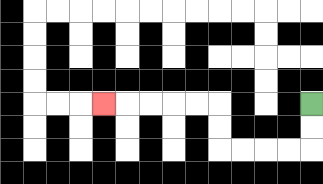{'start': '[13, 4]', 'end': '[4, 4]', 'path_directions': 'D,D,L,L,L,L,U,U,L,L,L,L,L', 'path_coordinates': '[[13, 4], [13, 5], [13, 6], [12, 6], [11, 6], [10, 6], [9, 6], [9, 5], [9, 4], [8, 4], [7, 4], [6, 4], [5, 4], [4, 4]]'}